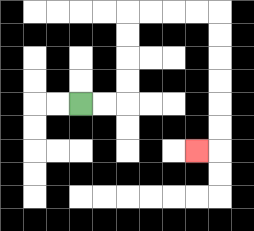{'start': '[3, 4]', 'end': '[8, 6]', 'path_directions': 'R,R,U,U,U,U,R,R,R,R,D,D,D,D,D,D,L', 'path_coordinates': '[[3, 4], [4, 4], [5, 4], [5, 3], [5, 2], [5, 1], [5, 0], [6, 0], [7, 0], [8, 0], [9, 0], [9, 1], [9, 2], [9, 3], [9, 4], [9, 5], [9, 6], [8, 6]]'}